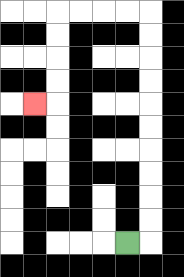{'start': '[5, 10]', 'end': '[1, 4]', 'path_directions': 'R,U,U,U,U,U,U,U,U,U,U,L,L,L,L,D,D,D,D,L', 'path_coordinates': '[[5, 10], [6, 10], [6, 9], [6, 8], [6, 7], [6, 6], [6, 5], [6, 4], [6, 3], [6, 2], [6, 1], [6, 0], [5, 0], [4, 0], [3, 0], [2, 0], [2, 1], [2, 2], [2, 3], [2, 4], [1, 4]]'}